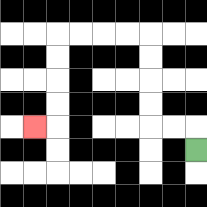{'start': '[8, 6]', 'end': '[1, 5]', 'path_directions': 'U,L,L,U,U,U,U,L,L,L,L,D,D,D,D,L', 'path_coordinates': '[[8, 6], [8, 5], [7, 5], [6, 5], [6, 4], [6, 3], [6, 2], [6, 1], [5, 1], [4, 1], [3, 1], [2, 1], [2, 2], [2, 3], [2, 4], [2, 5], [1, 5]]'}